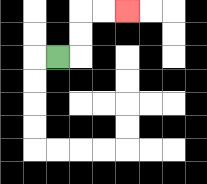{'start': '[2, 2]', 'end': '[5, 0]', 'path_directions': 'R,U,U,R,R', 'path_coordinates': '[[2, 2], [3, 2], [3, 1], [3, 0], [4, 0], [5, 0]]'}